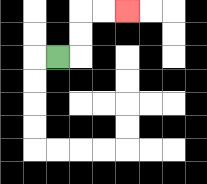{'start': '[2, 2]', 'end': '[5, 0]', 'path_directions': 'R,U,U,R,R', 'path_coordinates': '[[2, 2], [3, 2], [3, 1], [3, 0], [4, 0], [5, 0]]'}